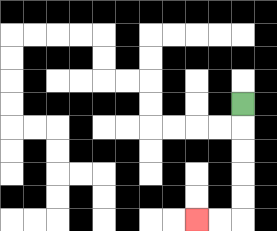{'start': '[10, 4]', 'end': '[8, 9]', 'path_directions': 'D,D,D,D,D,L,L', 'path_coordinates': '[[10, 4], [10, 5], [10, 6], [10, 7], [10, 8], [10, 9], [9, 9], [8, 9]]'}